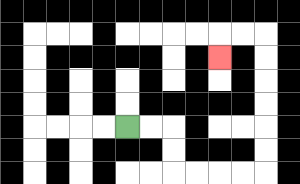{'start': '[5, 5]', 'end': '[9, 2]', 'path_directions': 'R,R,D,D,R,R,R,R,U,U,U,U,U,U,L,L,D', 'path_coordinates': '[[5, 5], [6, 5], [7, 5], [7, 6], [7, 7], [8, 7], [9, 7], [10, 7], [11, 7], [11, 6], [11, 5], [11, 4], [11, 3], [11, 2], [11, 1], [10, 1], [9, 1], [9, 2]]'}